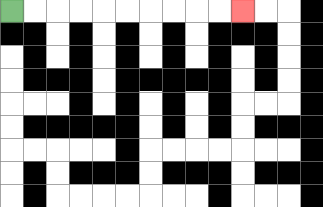{'start': '[0, 0]', 'end': '[10, 0]', 'path_directions': 'R,R,R,R,R,R,R,R,R,R', 'path_coordinates': '[[0, 0], [1, 0], [2, 0], [3, 0], [4, 0], [5, 0], [6, 0], [7, 0], [8, 0], [9, 0], [10, 0]]'}